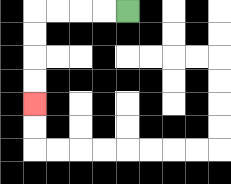{'start': '[5, 0]', 'end': '[1, 4]', 'path_directions': 'L,L,L,L,D,D,D,D', 'path_coordinates': '[[5, 0], [4, 0], [3, 0], [2, 0], [1, 0], [1, 1], [1, 2], [1, 3], [1, 4]]'}